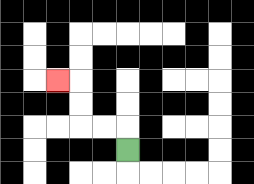{'start': '[5, 6]', 'end': '[2, 3]', 'path_directions': 'U,L,L,U,U,L', 'path_coordinates': '[[5, 6], [5, 5], [4, 5], [3, 5], [3, 4], [3, 3], [2, 3]]'}